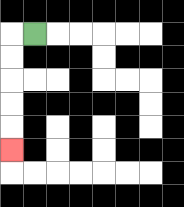{'start': '[1, 1]', 'end': '[0, 6]', 'path_directions': 'L,D,D,D,D,D', 'path_coordinates': '[[1, 1], [0, 1], [0, 2], [0, 3], [0, 4], [0, 5], [0, 6]]'}